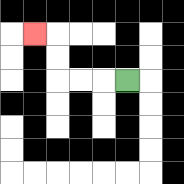{'start': '[5, 3]', 'end': '[1, 1]', 'path_directions': 'L,L,L,U,U,L', 'path_coordinates': '[[5, 3], [4, 3], [3, 3], [2, 3], [2, 2], [2, 1], [1, 1]]'}